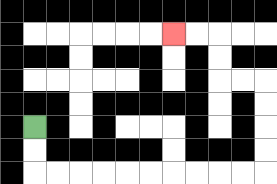{'start': '[1, 5]', 'end': '[7, 1]', 'path_directions': 'D,D,R,R,R,R,R,R,R,R,R,R,U,U,U,U,L,L,U,U,L,L', 'path_coordinates': '[[1, 5], [1, 6], [1, 7], [2, 7], [3, 7], [4, 7], [5, 7], [6, 7], [7, 7], [8, 7], [9, 7], [10, 7], [11, 7], [11, 6], [11, 5], [11, 4], [11, 3], [10, 3], [9, 3], [9, 2], [9, 1], [8, 1], [7, 1]]'}